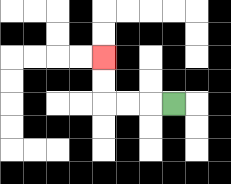{'start': '[7, 4]', 'end': '[4, 2]', 'path_directions': 'L,L,L,U,U', 'path_coordinates': '[[7, 4], [6, 4], [5, 4], [4, 4], [4, 3], [4, 2]]'}